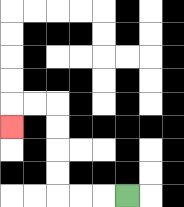{'start': '[5, 8]', 'end': '[0, 5]', 'path_directions': 'L,L,L,U,U,U,U,L,L,D', 'path_coordinates': '[[5, 8], [4, 8], [3, 8], [2, 8], [2, 7], [2, 6], [2, 5], [2, 4], [1, 4], [0, 4], [0, 5]]'}